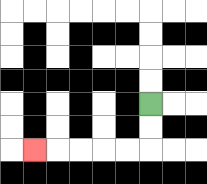{'start': '[6, 4]', 'end': '[1, 6]', 'path_directions': 'D,D,L,L,L,L,L', 'path_coordinates': '[[6, 4], [6, 5], [6, 6], [5, 6], [4, 6], [3, 6], [2, 6], [1, 6]]'}